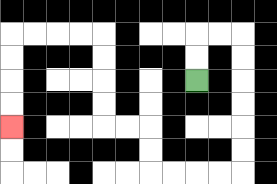{'start': '[8, 3]', 'end': '[0, 5]', 'path_directions': 'U,U,R,R,D,D,D,D,D,D,L,L,L,L,U,U,L,L,U,U,U,U,L,L,L,L,D,D,D,D', 'path_coordinates': '[[8, 3], [8, 2], [8, 1], [9, 1], [10, 1], [10, 2], [10, 3], [10, 4], [10, 5], [10, 6], [10, 7], [9, 7], [8, 7], [7, 7], [6, 7], [6, 6], [6, 5], [5, 5], [4, 5], [4, 4], [4, 3], [4, 2], [4, 1], [3, 1], [2, 1], [1, 1], [0, 1], [0, 2], [0, 3], [0, 4], [0, 5]]'}